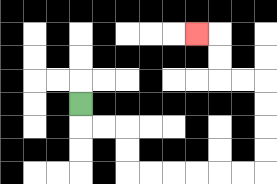{'start': '[3, 4]', 'end': '[8, 1]', 'path_directions': 'D,R,R,D,D,R,R,R,R,R,R,U,U,U,U,L,L,U,U,L', 'path_coordinates': '[[3, 4], [3, 5], [4, 5], [5, 5], [5, 6], [5, 7], [6, 7], [7, 7], [8, 7], [9, 7], [10, 7], [11, 7], [11, 6], [11, 5], [11, 4], [11, 3], [10, 3], [9, 3], [9, 2], [9, 1], [8, 1]]'}